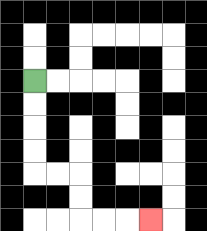{'start': '[1, 3]', 'end': '[6, 9]', 'path_directions': 'D,D,D,D,R,R,D,D,R,R,R', 'path_coordinates': '[[1, 3], [1, 4], [1, 5], [1, 6], [1, 7], [2, 7], [3, 7], [3, 8], [3, 9], [4, 9], [5, 9], [6, 9]]'}